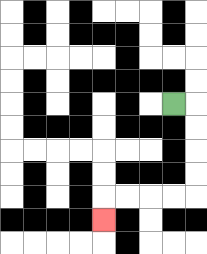{'start': '[7, 4]', 'end': '[4, 9]', 'path_directions': 'R,D,D,D,D,L,L,L,L,D', 'path_coordinates': '[[7, 4], [8, 4], [8, 5], [8, 6], [8, 7], [8, 8], [7, 8], [6, 8], [5, 8], [4, 8], [4, 9]]'}